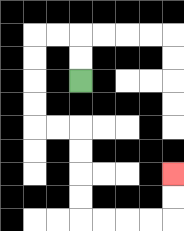{'start': '[3, 3]', 'end': '[7, 7]', 'path_directions': 'U,U,L,L,D,D,D,D,R,R,D,D,D,D,R,R,R,R,U,U', 'path_coordinates': '[[3, 3], [3, 2], [3, 1], [2, 1], [1, 1], [1, 2], [1, 3], [1, 4], [1, 5], [2, 5], [3, 5], [3, 6], [3, 7], [3, 8], [3, 9], [4, 9], [5, 9], [6, 9], [7, 9], [7, 8], [7, 7]]'}